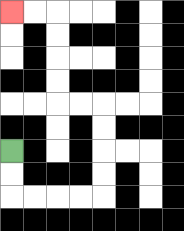{'start': '[0, 6]', 'end': '[0, 0]', 'path_directions': 'D,D,R,R,R,R,U,U,U,U,L,L,U,U,U,U,L,L', 'path_coordinates': '[[0, 6], [0, 7], [0, 8], [1, 8], [2, 8], [3, 8], [4, 8], [4, 7], [4, 6], [4, 5], [4, 4], [3, 4], [2, 4], [2, 3], [2, 2], [2, 1], [2, 0], [1, 0], [0, 0]]'}